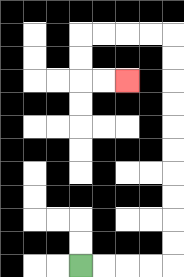{'start': '[3, 11]', 'end': '[5, 3]', 'path_directions': 'R,R,R,R,U,U,U,U,U,U,U,U,U,U,L,L,L,L,D,D,R,R', 'path_coordinates': '[[3, 11], [4, 11], [5, 11], [6, 11], [7, 11], [7, 10], [7, 9], [7, 8], [7, 7], [7, 6], [7, 5], [7, 4], [7, 3], [7, 2], [7, 1], [6, 1], [5, 1], [4, 1], [3, 1], [3, 2], [3, 3], [4, 3], [5, 3]]'}